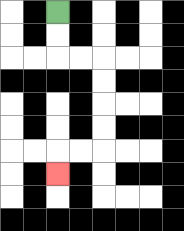{'start': '[2, 0]', 'end': '[2, 7]', 'path_directions': 'D,D,R,R,D,D,D,D,L,L,D', 'path_coordinates': '[[2, 0], [2, 1], [2, 2], [3, 2], [4, 2], [4, 3], [4, 4], [4, 5], [4, 6], [3, 6], [2, 6], [2, 7]]'}